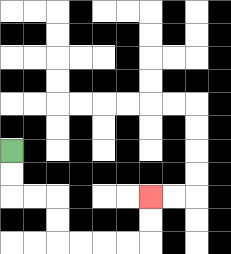{'start': '[0, 6]', 'end': '[6, 8]', 'path_directions': 'D,D,R,R,D,D,R,R,R,R,U,U', 'path_coordinates': '[[0, 6], [0, 7], [0, 8], [1, 8], [2, 8], [2, 9], [2, 10], [3, 10], [4, 10], [5, 10], [6, 10], [6, 9], [6, 8]]'}